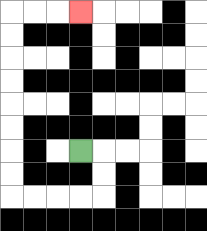{'start': '[3, 6]', 'end': '[3, 0]', 'path_directions': 'R,D,D,L,L,L,L,U,U,U,U,U,U,U,U,R,R,R', 'path_coordinates': '[[3, 6], [4, 6], [4, 7], [4, 8], [3, 8], [2, 8], [1, 8], [0, 8], [0, 7], [0, 6], [0, 5], [0, 4], [0, 3], [0, 2], [0, 1], [0, 0], [1, 0], [2, 0], [3, 0]]'}